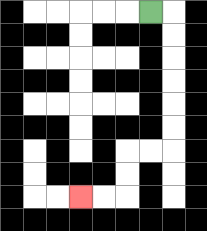{'start': '[6, 0]', 'end': '[3, 8]', 'path_directions': 'R,D,D,D,D,D,D,L,L,D,D,L,L', 'path_coordinates': '[[6, 0], [7, 0], [7, 1], [7, 2], [7, 3], [7, 4], [7, 5], [7, 6], [6, 6], [5, 6], [5, 7], [5, 8], [4, 8], [3, 8]]'}